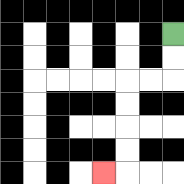{'start': '[7, 1]', 'end': '[4, 7]', 'path_directions': 'D,D,L,L,D,D,D,D,L', 'path_coordinates': '[[7, 1], [7, 2], [7, 3], [6, 3], [5, 3], [5, 4], [5, 5], [5, 6], [5, 7], [4, 7]]'}